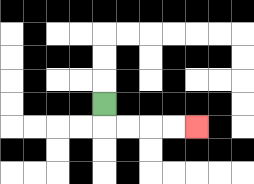{'start': '[4, 4]', 'end': '[8, 5]', 'path_directions': 'D,R,R,R,R', 'path_coordinates': '[[4, 4], [4, 5], [5, 5], [6, 5], [7, 5], [8, 5]]'}